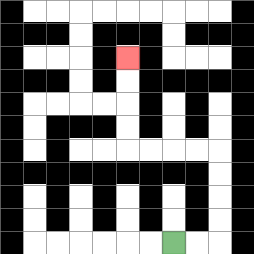{'start': '[7, 10]', 'end': '[5, 2]', 'path_directions': 'R,R,U,U,U,U,L,L,L,L,U,U,U,U', 'path_coordinates': '[[7, 10], [8, 10], [9, 10], [9, 9], [9, 8], [9, 7], [9, 6], [8, 6], [7, 6], [6, 6], [5, 6], [5, 5], [5, 4], [5, 3], [5, 2]]'}